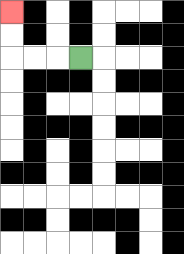{'start': '[3, 2]', 'end': '[0, 0]', 'path_directions': 'L,L,L,U,U', 'path_coordinates': '[[3, 2], [2, 2], [1, 2], [0, 2], [0, 1], [0, 0]]'}